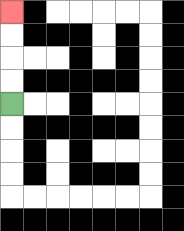{'start': '[0, 4]', 'end': '[0, 0]', 'path_directions': 'U,U,U,U', 'path_coordinates': '[[0, 4], [0, 3], [0, 2], [0, 1], [0, 0]]'}